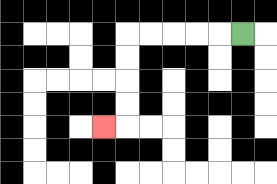{'start': '[10, 1]', 'end': '[4, 5]', 'path_directions': 'L,L,L,L,L,D,D,D,D,L', 'path_coordinates': '[[10, 1], [9, 1], [8, 1], [7, 1], [6, 1], [5, 1], [5, 2], [5, 3], [5, 4], [5, 5], [4, 5]]'}